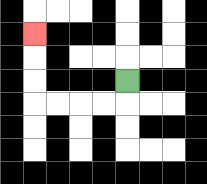{'start': '[5, 3]', 'end': '[1, 1]', 'path_directions': 'D,L,L,L,L,U,U,U', 'path_coordinates': '[[5, 3], [5, 4], [4, 4], [3, 4], [2, 4], [1, 4], [1, 3], [1, 2], [1, 1]]'}